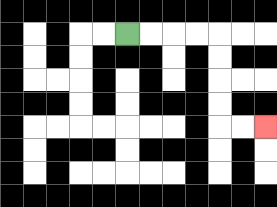{'start': '[5, 1]', 'end': '[11, 5]', 'path_directions': 'R,R,R,R,D,D,D,D,R,R', 'path_coordinates': '[[5, 1], [6, 1], [7, 1], [8, 1], [9, 1], [9, 2], [9, 3], [9, 4], [9, 5], [10, 5], [11, 5]]'}